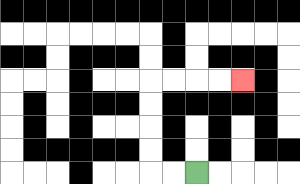{'start': '[8, 7]', 'end': '[10, 3]', 'path_directions': 'L,L,U,U,U,U,R,R,R,R', 'path_coordinates': '[[8, 7], [7, 7], [6, 7], [6, 6], [6, 5], [6, 4], [6, 3], [7, 3], [8, 3], [9, 3], [10, 3]]'}